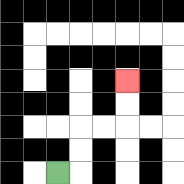{'start': '[2, 7]', 'end': '[5, 3]', 'path_directions': 'R,U,U,R,R,U,U', 'path_coordinates': '[[2, 7], [3, 7], [3, 6], [3, 5], [4, 5], [5, 5], [5, 4], [5, 3]]'}